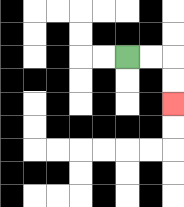{'start': '[5, 2]', 'end': '[7, 4]', 'path_directions': 'R,R,D,D', 'path_coordinates': '[[5, 2], [6, 2], [7, 2], [7, 3], [7, 4]]'}